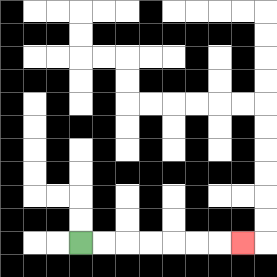{'start': '[3, 10]', 'end': '[10, 10]', 'path_directions': 'R,R,R,R,R,R,R', 'path_coordinates': '[[3, 10], [4, 10], [5, 10], [6, 10], [7, 10], [8, 10], [9, 10], [10, 10]]'}